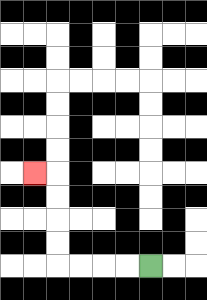{'start': '[6, 11]', 'end': '[1, 7]', 'path_directions': 'L,L,L,L,U,U,U,U,L', 'path_coordinates': '[[6, 11], [5, 11], [4, 11], [3, 11], [2, 11], [2, 10], [2, 9], [2, 8], [2, 7], [1, 7]]'}